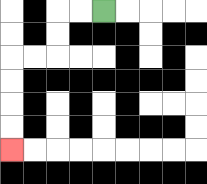{'start': '[4, 0]', 'end': '[0, 6]', 'path_directions': 'L,L,D,D,L,L,D,D,D,D', 'path_coordinates': '[[4, 0], [3, 0], [2, 0], [2, 1], [2, 2], [1, 2], [0, 2], [0, 3], [0, 4], [0, 5], [0, 6]]'}